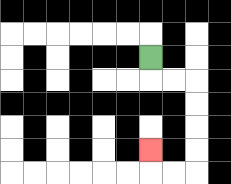{'start': '[6, 2]', 'end': '[6, 6]', 'path_directions': 'D,R,R,D,D,D,D,L,L,U', 'path_coordinates': '[[6, 2], [6, 3], [7, 3], [8, 3], [8, 4], [8, 5], [8, 6], [8, 7], [7, 7], [6, 7], [6, 6]]'}